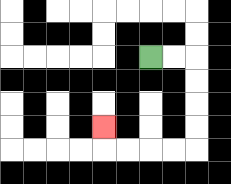{'start': '[6, 2]', 'end': '[4, 5]', 'path_directions': 'R,R,D,D,D,D,L,L,L,L,U', 'path_coordinates': '[[6, 2], [7, 2], [8, 2], [8, 3], [8, 4], [8, 5], [8, 6], [7, 6], [6, 6], [5, 6], [4, 6], [4, 5]]'}